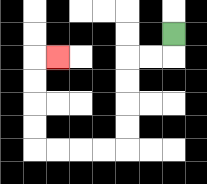{'start': '[7, 1]', 'end': '[2, 2]', 'path_directions': 'D,L,L,D,D,D,D,L,L,L,L,U,U,U,U,R', 'path_coordinates': '[[7, 1], [7, 2], [6, 2], [5, 2], [5, 3], [5, 4], [5, 5], [5, 6], [4, 6], [3, 6], [2, 6], [1, 6], [1, 5], [1, 4], [1, 3], [1, 2], [2, 2]]'}